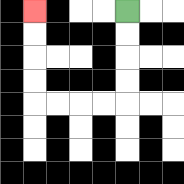{'start': '[5, 0]', 'end': '[1, 0]', 'path_directions': 'D,D,D,D,L,L,L,L,U,U,U,U', 'path_coordinates': '[[5, 0], [5, 1], [5, 2], [5, 3], [5, 4], [4, 4], [3, 4], [2, 4], [1, 4], [1, 3], [1, 2], [1, 1], [1, 0]]'}